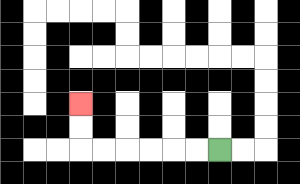{'start': '[9, 6]', 'end': '[3, 4]', 'path_directions': 'L,L,L,L,L,L,U,U', 'path_coordinates': '[[9, 6], [8, 6], [7, 6], [6, 6], [5, 6], [4, 6], [3, 6], [3, 5], [3, 4]]'}